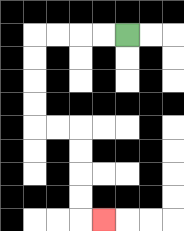{'start': '[5, 1]', 'end': '[4, 9]', 'path_directions': 'L,L,L,L,D,D,D,D,R,R,D,D,D,D,R', 'path_coordinates': '[[5, 1], [4, 1], [3, 1], [2, 1], [1, 1], [1, 2], [1, 3], [1, 4], [1, 5], [2, 5], [3, 5], [3, 6], [3, 7], [3, 8], [3, 9], [4, 9]]'}